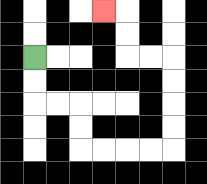{'start': '[1, 2]', 'end': '[4, 0]', 'path_directions': 'D,D,R,R,D,D,R,R,R,R,U,U,U,U,L,L,U,U,L', 'path_coordinates': '[[1, 2], [1, 3], [1, 4], [2, 4], [3, 4], [3, 5], [3, 6], [4, 6], [5, 6], [6, 6], [7, 6], [7, 5], [7, 4], [7, 3], [7, 2], [6, 2], [5, 2], [5, 1], [5, 0], [4, 0]]'}